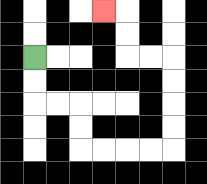{'start': '[1, 2]', 'end': '[4, 0]', 'path_directions': 'D,D,R,R,D,D,R,R,R,R,U,U,U,U,L,L,U,U,L', 'path_coordinates': '[[1, 2], [1, 3], [1, 4], [2, 4], [3, 4], [3, 5], [3, 6], [4, 6], [5, 6], [6, 6], [7, 6], [7, 5], [7, 4], [7, 3], [7, 2], [6, 2], [5, 2], [5, 1], [5, 0], [4, 0]]'}